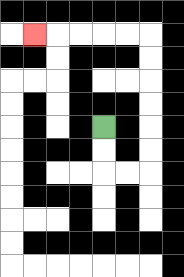{'start': '[4, 5]', 'end': '[1, 1]', 'path_directions': 'D,D,R,R,U,U,U,U,U,U,L,L,L,L,L', 'path_coordinates': '[[4, 5], [4, 6], [4, 7], [5, 7], [6, 7], [6, 6], [6, 5], [6, 4], [6, 3], [6, 2], [6, 1], [5, 1], [4, 1], [3, 1], [2, 1], [1, 1]]'}